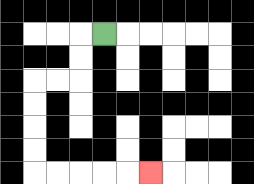{'start': '[4, 1]', 'end': '[6, 7]', 'path_directions': 'L,D,D,L,L,D,D,D,D,R,R,R,R,R', 'path_coordinates': '[[4, 1], [3, 1], [3, 2], [3, 3], [2, 3], [1, 3], [1, 4], [1, 5], [1, 6], [1, 7], [2, 7], [3, 7], [4, 7], [5, 7], [6, 7]]'}